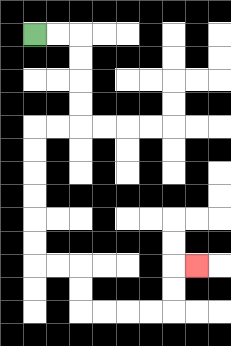{'start': '[1, 1]', 'end': '[8, 11]', 'path_directions': 'R,R,D,D,D,D,L,L,D,D,D,D,D,D,R,R,D,D,R,R,R,R,U,U,R', 'path_coordinates': '[[1, 1], [2, 1], [3, 1], [3, 2], [3, 3], [3, 4], [3, 5], [2, 5], [1, 5], [1, 6], [1, 7], [1, 8], [1, 9], [1, 10], [1, 11], [2, 11], [3, 11], [3, 12], [3, 13], [4, 13], [5, 13], [6, 13], [7, 13], [7, 12], [7, 11], [8, 11]]'}